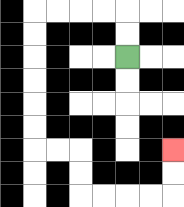{'start': '[5, 2]', 'end': '[7, 6]', 'path_directions': 'U,U,L,L,L,L,D,D,D,D,D,D,R,R,D,D,R,R,R,R,U,U', 'path_coordinates': '[[5, 2], [5, 1], [5, 0], [4, 0], [3, 0], [2, 0], [1, 0], [1, 1], [1, 2], [1, 3], [1, 4], [1, 5], [1, 6], [2, 6], [3, 6], [3, 7], [3, 8], [4, 8], [5, 8], [6, 8], [7, 8], [7, 7], [7, 6]]'}